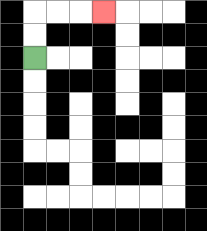{'start': '[1, 2]', 'end': '[4, 0]', 'path_directions': 'U,U,R,R,R', 'path_coordinates': '[[1, 2], [1, 1], [1, 0], [2, 0], [3, 0], [4, 0]]'}